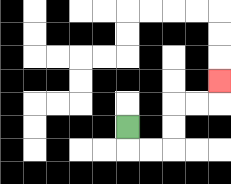{'start': '[5, 5]', 'end': '[9, 3]', 'path_directions': 'D,R,R,U,U,R,R,U', 'path_coordinates': '[[5, 5], [5, 6], [6, 6], [7, 6], [7, 5], [7, 4], [8, 4], [9, 4], [9, 3]]'}